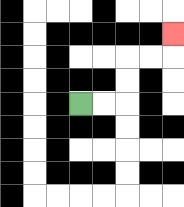{'start': '[3, 4]', 'end': '[7, 1]', 'path_directions': 'R,R,U,U,R,R,U', 'path_coordinates': '[[3, 4], [4, 4], [5, 4], [5, 3], [5, 2], [6, 2], [7, 2], [7, 1]]'}